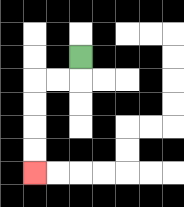{'start': '[3, 2]', 'end': '[1, 7]', 'path_directions': 'D,L,L,D,D,D,D', 'path_coordinates': '[[3, 2], [3, 3], [2, 3], [1, 3], [1, 4], [1, 5], [1, 6], [1, 7]]'}